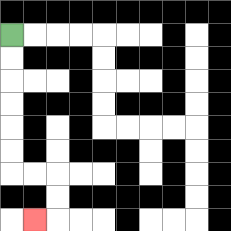{'start': '[0, 1]', 'end': '[1, 9]', 'path_directions': 'D,D,D,D,D,D,R,R,D,D,L', 'path_coordinates': '[[0, 1], [0, 2], [0, 3], [0, 4], [0, 5], [0, 6], [0, 7], [1, 7], [2, 7], [2, 8], [2, 9], [1, 9]]'}